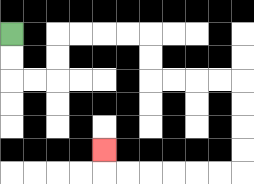{'start': '[0, 1]', 'end': '[4, 6]', 'path_directions': 'D,D,R,R,U,U,R,R,R,R,D,D,R,R,R,R,D,D,D,D,L,L,L,L,L,L,U', 'path_coordinates': '[[0, 1], [0, 2], [0, 3], [1, 3], [2, 3], [2, 2], [2, 1], [3, 1], [4, 1], [5, 1], [6, 1], [6, 2], [6, 3], [7, 3], [8, 3], [9, 3], [10, 3], [10, 4], [10, 5], [10, 6], [10, 7], [9, 7], [8, 7], [7, 7], [6, 7], [5, 7], [4, 7], [4, 6]]'}